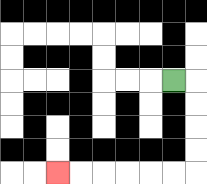{'start': '[7, 3]', 'end': '[2, 7]', 'path_directions': 'R,D,D,D,D,L,L,L,L,L,L', 'path_coordinates': '[[7, 3], [8, 3], [8, 4], [8, 5], [8, 6], [8, 7], [7, 7], [6, 7], [5, 7], [4, 7], [3, 7], [2, 7]]'}